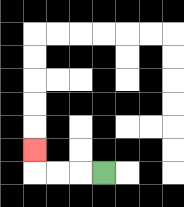{'start': '[4, 7]', 'end': '[1, 6]', 'path_directions': 'L,L,L,U', 'path_coordinates': '[[4, 7], [3, 7], [2, 7], [1, 7], [1, 6]]'}